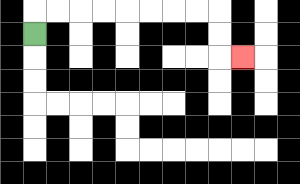{'start': '[1, 1]', 'end': '[10, 2]', 'path_directions': 'U,R,R,R,R,R,R,R,R,D,D,R', 'path_coordinates': '[[1, 1], [1, 0], [2, 0], [3, 0], [4, 0], [5, 0], [6, 0], [7, 0], [8, 0], [9, 0], [9, 1], [9, 2], [10, 2]]'}